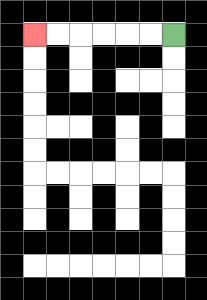{'start': '[7, 1]', 'end': '[1, 1]', 'path_directions': 'L,L,L,L,L,L', 'path_coordinates': '[[7, 1], [6, 1], [5, 1], [4, 1], [3, 1], [2, 1], [1, 1]]'}